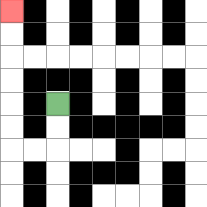{'start': '[2, 4]', 'end': '[0, 0]', 'path_directions': 'D,D,L,L,U,U,U,U,U,U', 'path_coordinates': '[[2, 4], [2, 5], [2, 6], [1, 6], [0, 6], [0, 5], [0, 4], [0, 3], [0, 2], [0, 1], [0, 0]]'}